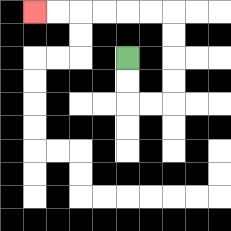{'start': '[5, 2]', 'end': '[1, 0]', 'path_directions': 'D,D,R,R,U,U,U,U,L,L,L,L,L,L', 'path_coordinates': '[[5, 2], [5, 3], [5, 4], [6, 4], [7, 4], [7, 3], [7, 2], [7, 1], [7, 0], [6, 0], [5, 0], [4, 0], [3, 0], [2, 0], [1, 0]]'}